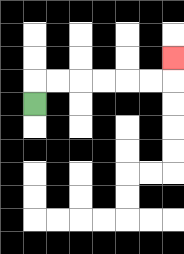{'start': '[1, 4]', 'end': '[7, 2]', 'path_directions': 'U,R,R,R,R,R,R,U', 'path_coordinates': '[[1, 4], [1, 3], [2, 3], [3, 3], [4, 3], [5, 3], [6, 3], [7, 3], [7, 2]]'}